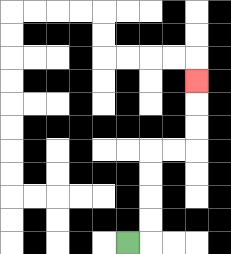{'start': '[5, 10]', 'end': '[8, 3]', 'path_directions': 'R,U,U,U,U,R,R,U,U,U', 'path_coordinates': '[[5, 10], [6, 10], [6, 9], [6, 8], [6, 7], [6, 6], [7, 6], [8, 6], [8, 5], [8, 4], [8, 3]]'}